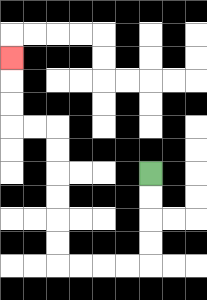{'start': '[6, 7]', 'end': '[0, 2]', 'path_directions': 'D,D,D,D,L,L,L,L,U,U,U,U,U,U,L,L,U,U,U', 'path_coordinates': '[[6, 7], [6, 8], [6, 9], [6, 10], [6, 11], [5, 11], [4, 11], [3, 11], [2, 11], [2, 10], [2, 9], [2, 8], [2, 7], [2, 6], [2, 5], [1, 5], [0, 5], [0, 4], [0, 3], [0, 2]]'}